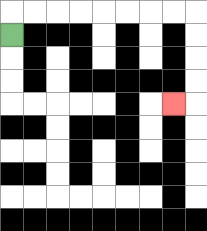{'start': '[0, 1]', 'end': '[7, 4]', 'path_directions': 'U,R,R,R,R,R,R,R,R,D,D,D,D,L', 'path_coordinates': '[[0, 1], [0, 0], [1, 0], [2, 0], [3, 0], [4, 0], [5, 0], [6, 0], [7, 0], [8, 0], [8, 1], [8, 2], [8, 3], [8, 4], [7, 4]]'}